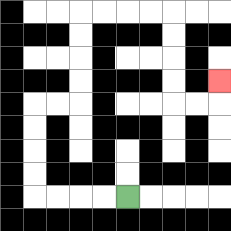{'start': '[5, 8]', 'end': '[9, 3]', 'path_directions': 'L,L,L,L,U,U,U,U,R,R,U,U,U,U,R,R,R,R,D,D,D,D,R,R,U', 'path_coordinates': '[[5, 8], [4, 8], [3, 8], [2, 8], [1, 8], [1, 7], [1, 6], [1, 5], [1, 4], [2, 4], [3, 4], [3, 3], [3, 2], [3, 1], [3, 0], [4, 0], [5, 0], [6, 0], [7, 0], [7, 1], [7, 2], [7, 3], [7, 4], [8, 4], [9, 4], [9, 3]]'}